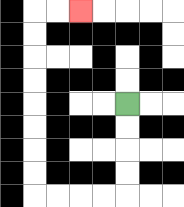{'start': '[5, 4]', 'end': '[3, 0]', 'path_directions': 'D,D,D,D,L,L,L,L,U,U,U,U,U,U,U,U,R,R', 'path_coordinates': '[[5, 4], [5, 5], [5, 6], [5, 7], [5, 8], [4, 8], [3, 8], [2, 8], [1, 8], [1, 7], [1, 6], [1, 5], [1, 4], [1, 3], [1, 2], [1, 1], [1, 0], [2, 0], [3, 0]]'}